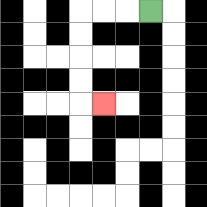{'start': '[6, 0]', 'end': '[4, 4]', 'path_directions': 'L,L,L,D,D,D,D,R', 'path_coordinates': '[[6, 0], [5, 0], [4, 0], [3, 0], [3, 1], [3, 2], [3, 3], [3, 4], [4, 4]]'}